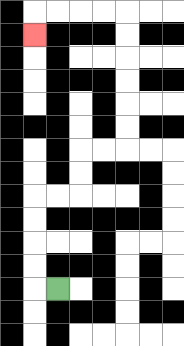{'start': '[2, 12]', 'end': '[1, 1]', 'path_directions': 'L,U,U,U,U,R,R,U,U,R,R,U,U,U,U,U,U,L,L,L,L,D', 'path_coordinates': '[[2, 12], [1, 12], [1, 11], [1, 10], [1, 9], [1, 8], [2, 8], [3, 8], [3, 7], [3, 6], [4, 6], [5, 6], [5, 5], [5, 4], [5, 3], [5, 2], [5, 1], [5, 0], [4, 0], [3, 0], [2, 0], [1, 0], [1, 1]]'}